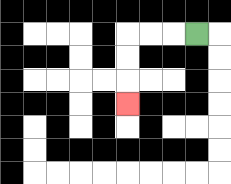{'start': '[8, 1]', 'end': '[5, 4]', 'path_directions': 'L,L,L,D,D,D', 'path_coordinates': '[[8, 1], [7, 1], [6, 1], [5, 1], [5, 2], [5, 3], [5, 4]]'}